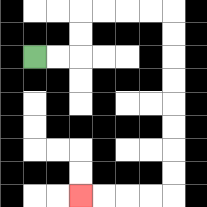{'start': '[1, 2]', 'end': '[3, 8]', 'path_directions': 'R,R,U,U,R,R,R,R,D,D,D,D,D,D,D,D,L,L,L,L', 'path_coordinates': '[[1, 2], [2, 2], [3, 2], [3, 1], [3, 0], [4, 0], [5, 0], [6, 0], [7, 0], [7, 1], [7, 2], [7, 3], [7, 4], [7, 5], [7, 6], [7, 7], [7, 8], [6, 8], [5, 8], [4, 8], [3, 8]]'}